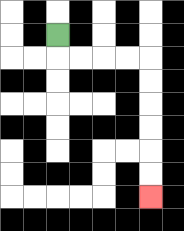{'start': '[2, 1]', 'end': '[6, 8]', 'path_directions': 'D,R,R,R,R,D,D,D,D,D,D', 'path_coordinates': '[[2, 1], [2, 2], [3, 2], [4, 2], [5, 2], [6, 2], [6, 3], [6, 4], [6, 5], [6, 6], [6, 7], [6, 8]]'}